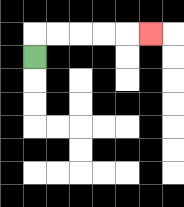{'start': '[1, 2]', 'end': '[6, 1]', 'path_directions': 'U,R,R,R,R,R', 'path_coordinates': '[[1, 2], [1, 1], [2, 1], [3, 1], [4, 1], [5, 1], [6, 1]]'}